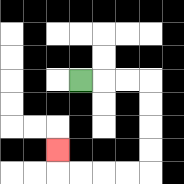{'start': '[3, 3]', 'end': '[2, 6]', 'path_directions': 'R,R,R,D,D,D,D,L,L,L,L,U', 'path_coordinates': '[[3, 3], [4, 3], [5, 3], [6, 3], [6, 4], [6, 5], [6, 6], [6, 7], [5, 7], [4, 7], [3, 7], [2, 7], [2, 6]]'}